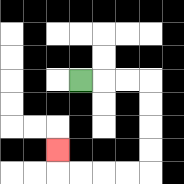{'start': '[3, 3]', 'end': '[2, 6]', 'path_directions': 'R,R,R,D,D,D,D,L,L,L,L,U', 'path_coordinates': '[[3, 3], [4, 3], [5, 3], [6, 3], [6, 4], [6, 5], [6, 6], [6, 7], [5, 7], [4, 7], [3, 7], [2, 7], [2, 6]]'}